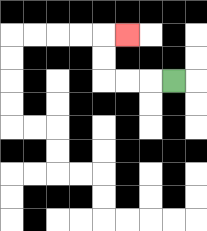{'start': '[7, 3]', 'end': '[5, 1]', 'path_directions': 'L,L,L,U,U,R', 'path_coordinates': '[[7, 3], [6, 3], [5, 3], [4, 3], [4, 2], [4, 1], [5, 1]]'}